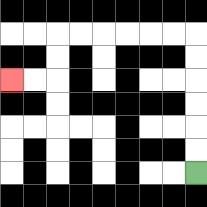{'start': '[8, 7]', 'end': '[0, 3]', 'path_directions': 'U,U,U,U,U,U,L,L,L,L,L,L,D,D,L,L', 'path_coordinates': '[[8, 7], [8, 6], [8, 5], [8, 4], [8, 3], [8, 2], [8, 1], [7, 1], [6, 1], [5, 1], [4, 1], [3, 1], [2, 1], [2, 2], [2, 3], [1, 3], [0, 3]]'}